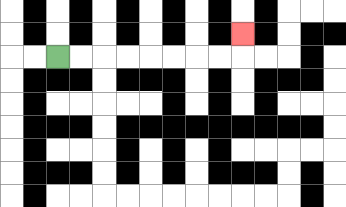{'start': '[2, 2]', 'end': '[10, 1]', 'path_directions': 'R,R,R,R,R,R,R,R,U', 'path_coordinates': '[[2, 2], [3, 2], [4, 2], [5, 2], [6, 2], [7, 2], [8, 2], [9, 2], [10, 2], [10, 1]]'}